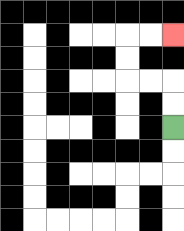{'start': '[7, 5]', 'end': '[7, 1]', 'path_directions': 'U,U,L,L,U,U,R,R', 'path_coordinates': '[[7, 5], [7, 4], [7, 3], [6, 3], [5, 3], [5, 2], [5, 1], [6, 1], [7, 1]]'}